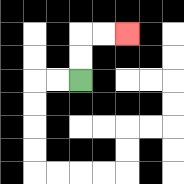{'start': '[3, 3]', 'end': '[5, 1]', 'path_directions': 'U,U,R,R', 'path_coordinates': '[[3, 3], [3, 2], [3, 1], [4, 1], [5, 1]]'}